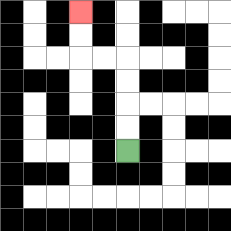{'start': '[5, 6]', 'end': '[3, 0]', 'path_directions': 'U,U,U,U,L,L,U,U', 'path_coordinates': '[[5, 6], [5, 5], [5, 4], [5, 3], [5, 2], [4, 2], [3, 2], [3, 1], [3, 0]]'}